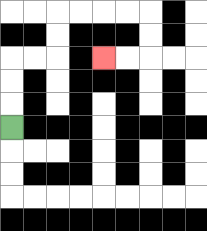{'start': '[0, 5]', 'end': '[4, 2]', 'path_directions': 'U,U,U,R,R,U,U,R,R,R,R,D,D,L,L', 'path_coordinates': '[[0, 5], [0, 4], [0, 3], [0, 2], [1, 2], [2, 2], [2, 1], [2, 0], [3, 0], [4, 0], [5, 0], [6, 0], [6, 1], [6, 2], [5, 2], [4, 2]]'}